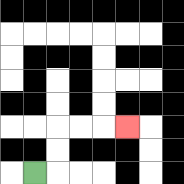{'start': '[1, 7]', 'end': '[5, 5]', 'path_directions': 'R,U,U,R,R,R', 'path_coordinates': '[[1, 7], [2, 7], [2, 6], [2, 5], [3, 5], [4, 5], [5, 5]]'}